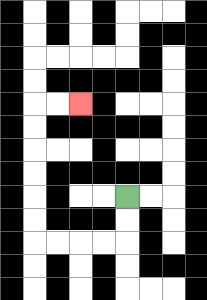{'start': '[5, 8]', 'end': '[3, 4]', 'path_directions': 'D,D,L,L,L,L,U,U,U,U,U,U,R,R', 'path_coordinates': '[[5, 8], [5, 9], [5, 10], [4, 10], [3, 10], [2, 10], [1, 10], [1, 9], [1, 8], [1, 7], [1, 6], [1, 5], [1, 4], [2, 4], [3, 4]]'}